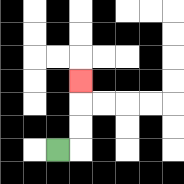{'start': '[2, 6]', 'end': '[3, 3]', 'path_directions': 'R,U,U,U', 'path_coordinates': '[[2, 6], [3, 6], [3, 5], [3, 4], [3, 3]]'}